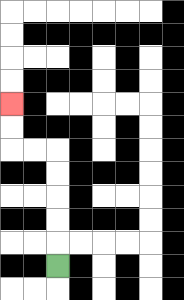{'start': '[2, 11]', 'end': '[0, 4]', 'path_directions': 'U,U,U,U,U,L,L,U,U', 'path_coordinates': '[[2, 11], [2, 10], [2, 9], [2, 8], [2, 7], [2, 6], [1, 6], [0, 6], [0, 5], [0, 4]]'}